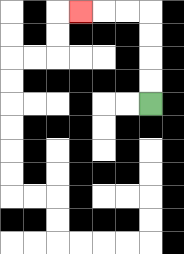{'start': '[6, 4]', 'end': '[3, 0]', 'path_directions': 'U,U,U,U,L,L,L', 'path_coordinates': '[[6, 4], [6, 3], [6, 2], [6, 1], [6, 0], [5, 0], [4, 0], [3, 0]]'}